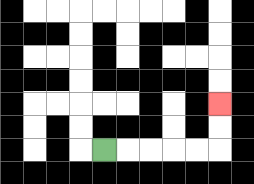{'start': '[4, 6]', 'end': '[9, 4]', 'path_directions': 'R,R,R,R,R,U,U', 'path_coordinates': '[[4, 6], [5, 6], [6, 6], [7, 6], [8, 6], [9, 6], [9, 5], [9, 4]]'}